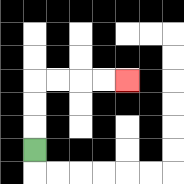{'start': '[1, 6]', 'end': '[5, 3]', 'path_directions': 'U,U,U,R,R,R,R', 'path_coordinates': '[[1, 6], [1, 5], [1, 4], [1, 3], [2, 3], [3, 3], [4, 3], [5, 3]]'}